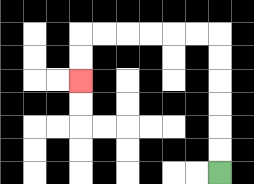{'start': '[9, 7]', 'end': '[3, 3]', 'path_directions': 'U,U,U,U,U,U,L,L,L,L,L,L,D,D', 'path_coordinates': '[[9, 7], [9, 6], [9, 5], [9, 4], [9, 3], [9, 2], [9, 1], [8, 1], [7, 1], [6, 1], [5, 1], [4, 1], [3, 1], [3, 2], [3, 3]]'}